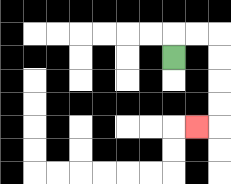{'start': '[7, 2]', 'end': '[8, 5]', 'path_directions': 'U,R,R,D,D,D,D,L', 'path_coordinates': '[[7, 2], [7, 1], [8, 1], [9, 1], [9, 2], [9, 3], [9, 4], [9, 5], [8, 5]]'}